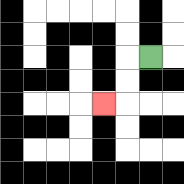{'start': '[6, 2]', 'end': '[4, 4]', 'path_directions': 'L,D,D,L', 'path_coordinates': '[[6, 2], [5, 2], [5, 3], [5, 4], [4, 4]]'}